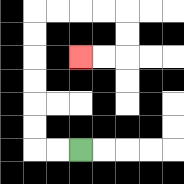{'start': '[3, 6]', 'end': '[3, 2]', 'path_directions': 'L,L,U,U,U,U,U,U,R,R,R,R,D,D,L,L', 'path_coordinates': '[[3, 6], [2, 6], [1, 6], [1, 5], [1, 4], [1, 3], [1, 2], [1, 1], [1, 0], [2, 0], [3, 0], [4, 0], [5, 0], [5, 1], [5, 2], [4, 2], [3, 2]]'}